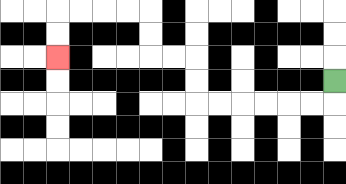{'start': '[14, 3]', 'end': '[2, 2]', 'path_directions': 'D,L,L,L,L,L,L,U,U,L,L,U,U,L,L,L,L,D,D', 'path_coordinates': '[[14, 3], [14, 4], [13, 4], [12, 4], [11, 4], [10, 4], [9, 4], [8, 4], [8, 3], [8, 2], [7, 2], [6, 2], [6, 1], [6, 0], [5, 0], [4, 0], [3, 0], [2, 0], [2, 1], [2, 2]]'}